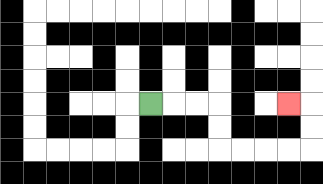{'start': '[6, 4]', 'end': '[12, 4]', 'path_directions': 'R,R,R,D,D,R,R,R,R,U,U,L', 'path_coordinates': '[[6, 4], [7, 4], [8, 4], [9, 4], [9, 5], [9, 6], [10, 6], [11, 6], [12, 6], [13, 6], [13, 5], [13, 4], [12, 4]]'}